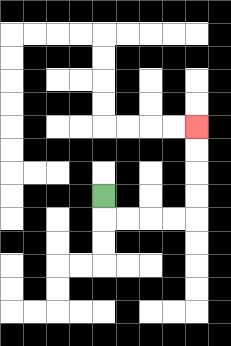{'start': '[4, 8]', 'end': '[8, 5]', 'path_directions': 'D,R,R,R,R,U,U,U,U', 'path_coordinates': '[[4, 8], [4, 9], [5, 9], [6, 9], [7, 9], [8, 9], [8, 8], [8, 7], [8, 6], [8, 5]]'}